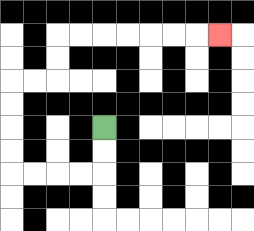{'start': '[4, 5]', 'end': '[9, 1]', 'path_directions': 'D,D,L,L,L,L,U,U,U,U,R,R,U,U,R,R,R,R,R,R,R', 'path_coordinates': '[[4, 5], [4, 6], [4, 7], [3, 7], [2, 7], [1, 7], [0, 7], [0, 6], [0, 5], [0, 4], [0, 3], [1, 3], [2, 3], [2, 2], [2, 1], [3, 1], [4, 1], [5, 1], [6, 1], [7, 1], [8, 1], [9, 1]]'}